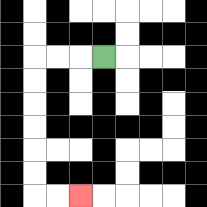{'start': '[4, 2]', 'end': '[3, 8]', 'path_directions': 'L,L,L,D,D,D,D,D,D,R,R', 'path_coordinates': '[[4, 2], [3, 2], [2, 2], [1, 2], [1, 3], [1, 4], [1, 5], [1, 6], [1, 7], [1, 8], [2, 8], [3, 8]]'}